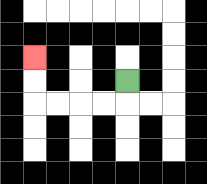{'start': '[5, 3]', 'end': '[1, 2]', 'path_directions': 'D,L,L,L,L,U,U', 'path_coordinates': '[[5, 3], [5, 4], [4, 4], [3, 4], [2, 4], [1, 4], [1, 3], [1, 2]]'}